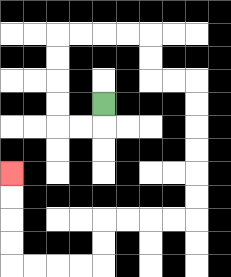{'start': '[4, 4]', 'end': '[0, 7]', 'path_directions': 'D,L,L,U,U,U,U,R,R,R,R,D,D,R,R,D,D,D,D,D,D,L,L,L,L,D,D,L,L,L,L,U,U,U,U', 'path_coordinates': '[[4, 4], [4, 5], [3, 5], [2, 5], [2, 4], [2, 3], [2, 2], [2, 1], [3, 1], [4, 1], [5, 1], [6, 1], [6, 2], [6, 3], [7, 3], [8, 3], [8, 4], [8, 5], [8, 6], [8, 7], [8, 8], [8, 9], [7, 9], [6, 9], [5, 9], [4, 9], [4, 10], [4, 11], [3, 11], [2, 11], [1, 11], [0, 11], [0, 10], [0, 9], [0, 8], [0, 7]]'}